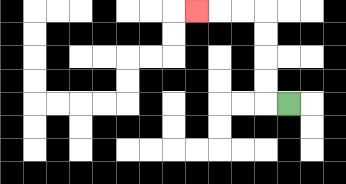{'start': '[12, 4]', 'end': '[8, 0]', 'path_directions': 'L,U,U,U,U,L,L,L', 'path_coordinates': '[[12, 4], [11, 4], [11, 3], [11, 2], [11, 1], [11, 0], [10, 0], [9, 0], [8, 0]]'}